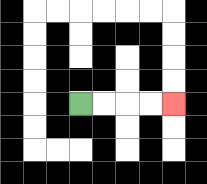{'start': '[3, 4]', 'end': '[7, 4]', 'path_directions': 'R,R,R,R', 'path_coordinates': '[[3, 4], [4, 4], [5, 4], [6, 4], [7, 4]]'}